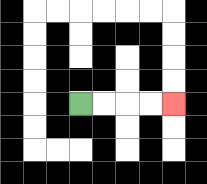{'start': '[3, 4]', 'end': '[7, 4]', 'path_directions': 'R,R,R,R', 'path_coordinates': '[[3, 4], [4, 4], [5, 4], [6, 4], [7, 4]]'}